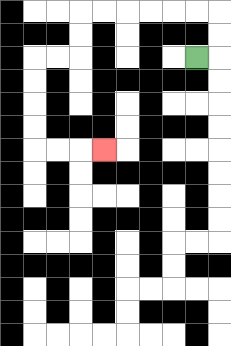{'start': '[8, 2]', 'end': '[4, 6]', 'path_directions': 'R,U,U,L,L,L,L,L,L,D,D,L,L,D,D,D,D,R,R,R', 'path_coordinates': '[[8, 2], [9, 2], [9, 1], [9, 0], [8, 0], [7, 0], [6, 0], [5, 0], [4, 0], [3, 0], [3, 1], [3, 2], [2, 2], [1, 2], [1, 3], [1, 4], [1, 5], [1, 6], [2, 6], [3, 6], [4, 6]]'}